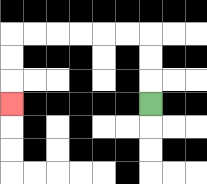{'start': '[6, 4]', 'end': '[0, 4]', 'path_directions': 'U,U,U,L,L,L,L,L,L,D,D,D', 'path_coordinates': '[[6, 4], [6, 3], [6, 2], [6, 1], [5, 1], [4, 1], [3, 1], [2, 1], [1, 1], [0, 1], [0, 2], [0, 3], [0, 4]]'}